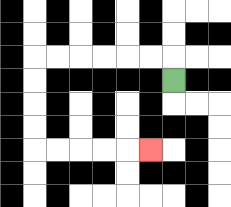{'start': '[7, 3]', 'end': '[6, 6]', 'path_directions': 'U,L,L,L,L,L,L,D,D,D,D,R,R,R,R,R', 'path_coordinates': '[[7, 3], [7, 2], [6, 2], [5, 2], [4, 2], [3, 2], [2, 2], [1, 2], [1, 3], [1, 4], [1, 5], [1, 6], [2, 6], [3, 6], [4, 6], [5, 6], [6, 6]]'}